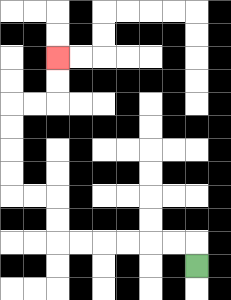{'start': '[8, 11]', 'end': '[2, 2]', 'path_directions': 'U,L,L,L,L,L,L,U,U,L,L,U,U,U,U,R,R,U,U', 'path_coordinates': '[[8, 11], [8, 10], [7, 10], [6, 10], [5, 10], [4, 10], [3, 10], [2, 10], [2, 9], [2, 8], [1, 8], [0, 8], [0, 7], [0, 6], [0, 5], [0, 4], [1, 4], [2, 4], [2, 3], [2, 2]]'}